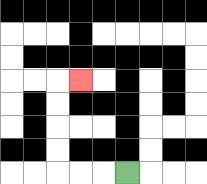{'start': '[5, 7]', 'end': '[3, 3]', 'path_directions': 'L,L,L,U,U,U,U,R', 'path_coordinates': '[[5, 7], [4, 7], [3, 7], [2, 7], [2, 6], [2, 5], [2, 4], [2, 3], [3, 3]]'}